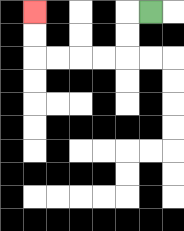{'start': '[6, 0]', 'end': '[1, 0]', 'path_directions': 'L,D,D,L,L,L,L,U,U', 'path_coordinates': '[[6, 0], [5, 0], [5, 1], [5, 2], [4, 2], [3, 2], [2, 2], [1, 2], [1, 1], [1, 0]]'}